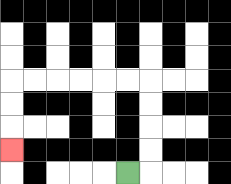{'start': '[5, 7]', 'end': '[0, 6]', 'path_directions': 'R,U,U,U,U,L,L,L,L,L,L,D,D,D', 'path_coordinates': '[[5, 7], [6, 7], [6, 6], [6, 5], [6, 4], [6, 3], [5, 3], [4, 3], [3, 3], [2, 3], [1, 3], [0, 3], [0, 4], [0, 5], [0, 6]]'}